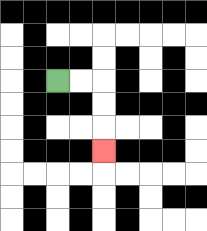{'start': '[2, 3]', 'end': '[4, 6]', 'path_directions': 'R,R,D,D,D', 'path_coordinates': '[[2, 3], [3, 3], [4, 3], [4, 4], [4, 5], [4, 6]]'}